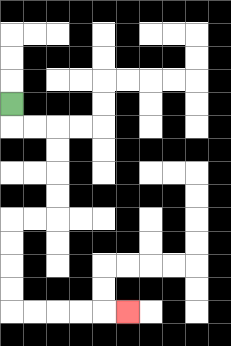{'start': '[0, 4]', 'end': '[5, 13]', 'path_directions': 'D,R,R,D,D,D,D,L,L,D,D,D,D,R,R,R,R,R', 'path_coordinates': '[[0, 4], [0, 5], [1, 5], [2, 5], [2, 6], [2, 7], [2, 8], [2, 9], [1, 9], [0, 9], [0, 10], [0, 11], [0, 12], [0, 13], [1, 13], [2, 13], [3, 13], [4, 13], [5, 13]]'}